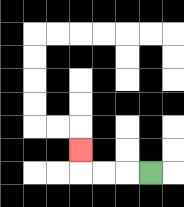{'start': '[6, 7]', 'end': '[3, 6]', 'path_directions': 'L,L,L,U', 'path_coordinates': '[[6, 7], [5, 7], [4, 7], [3, 7], [3, 6]]'}